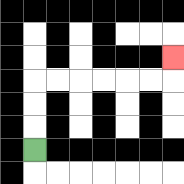{'start': '[1, 6]', 'end': '[7, 2]', 'path_directions': 'U,U,U,R,R,R,R,R,R,U', 'path_coordinates': '[[1, 6], [1, 5], [1, 4], [1, 3], [2, 3], [3, 3], [4, 3], [5, 3], [6, 3], [7, 3], [7, 2]]'}